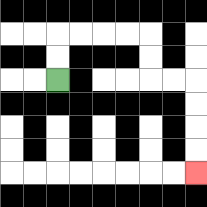{'start': '[2, 3]', 'end': '[8, 7]', 'path_directions': 'U,U,R,R,R,R,D,D,R,R,D,D,D,D', 'path_coordinates': '[[2, 3], [2, 2], [2, 1], [3, 1], [4, 1], [5, 1], [6, 1], [6, 2], [6, 3], [7, 3], [8, 3], [8, 4], [8, 5], [8, 6], [8, 7]]'}